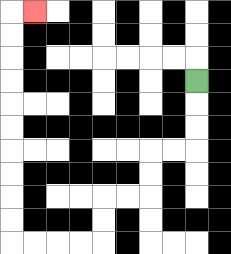{'start': '[8, 3]', 'end': '[1, 0]', 'path_directions': 'D,D,D,L,L,D,D,L,L,D,D,L,L,L,L,U,U,U,U,U,U,U,U,U,U,R', 'path_coordinates': '[[8, 3], [8, 4], [8, 5], [8, 6], [7, 6], [6, 6], [6, 7], [6, 8], [5, 8], [4, 8], [4, 9], [4, 10], [3, 10], [2, 10], [1, 10], [0, 10], [0, 9], [0, 8], [0, 7], [0, 6], [0, 5], [0, 4], [0, 3], [0, 2], [0, 1], [0, 0], [1, 0]]'}